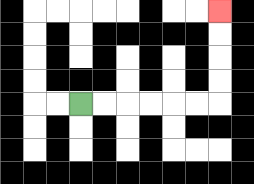{'start': '[3, 4]', 'end': '[9, 0]', 'path_directions': 'R,R,R,R,R,R,U,U,U,U', 'path_coordinates': '[[3, 4], [4, 4], [5, 4], [6, 4], [7, 4], [8, 4], [9, 4], [9, 3], [9, 2], [9, 1], [9, 0]]'}